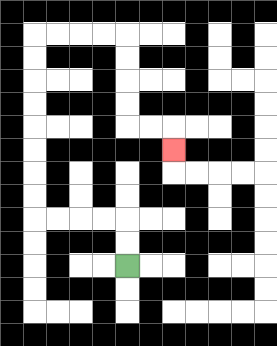{'start': '[5, 11]', 'end': '[7, 6]', 'path_directions': 'U,U,L,L,L,L,U,U,U,U,U,U,U,U,R,R,R,R,D,D,D,D,R,R,D', 'path_coordinates': '[[5, 11], [5, 10], [5, 9], [4, 9], [3, 9], [2, 9], [1, 9], [1, 8], [1, 7], [1, 6], [1, 5], [1, 4], [1, 3], [1, 2], [1, 1], [2, 1], [3, 1], [4, 1], [5, 1], [5, 2], [5, 3], [5, 4], [5, 5], [6, 5], [7, 5], [7, 6]]'}